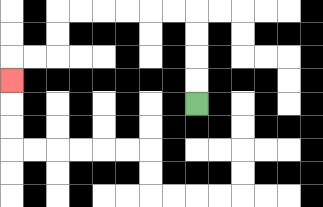{'start': '[8, 4]', 'end': '[0, 3]', 'path_directions': 'U,U,U,U,L,L,L,L,L,L,D,D,L,L,D', 'path_coordinates': '[[8, 4], [8, 3], [8, 2], [8, 1], [8, 0], [7, 0], [6, 0], [5, 0], [4, 0], [3, 0], [2, 0], [2, 1], [2, 2], [1, 2], [0, 2], [0, 3]]'}